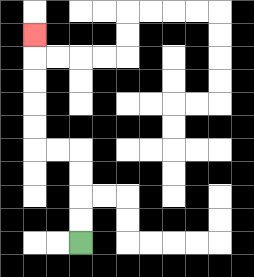{'start': '[3, 10]', 'end': '[1, 1]', 'path_directions': 'U,U,U,U,L,L,U,U,U,U,U', 'path_coordinates': '[[3, 10], [3, 9], [3, 8], [3, 7], [3, 6], [2, 6], [1, 6], [1, 5], [1, 4], [1, 3], [1, 2], [1, 1]]'}